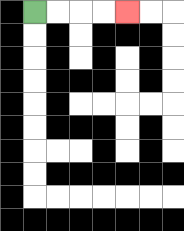{'start': '[1, 0]', 'end': '[5, 0]', 'path_directions': 'R,R,R,R', 'path_coordinates': '[[1, 0], [2, 0], [3, 0], [4, 0], [5, 0]]'}